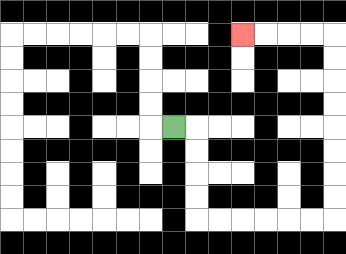{'start': '[7, 5]', 'end': '[10, 1]', 'path_directions': 'R,D,D,D,D,R,R,R,R,R,R,U,U,U,U,U,U,U,U,L,L,L,L', 'path_coordinates': '[[7, 5], [8, 5], [8, 6], [8, 7], [8, 8], [8, 9], [9, 9], [10, 9], [11, 9], [12, 9], [13, 9], [14, 9], [14, 8], [14, 7], [14, 6], [14, 5], [14, 4], [14, 3], [14, 2], [14, 1], [13, 1], [12, 1], [11, 1], [10, 1]]'}